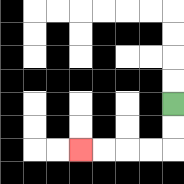{'start': '[7, 4]', 'end': '[3, 6]', 'path_directions': 'D,D,L,L,L,L', 'path_coordinates': '[[7, 4], [7, 5], [7, 6], [6, 6], [5, 6], [4, 6], [3, 6]]'}